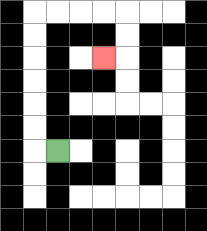{'start': '[2, 6]', 'end': '[4, 2]', 'path_directions': 'L,U,U,U,U,U,U,R,R,R,R,D,D,L', 'path_coordinates': '[[2, 6], [1, 6], [1, 5], [1, 4], [1, 3], [1, 2], [1, 1], [1, 0], [2, 0], [3, 0], [4, 0], [5, 0], [5, 1], [5, 2], [4, 2]]'}